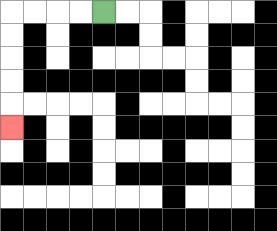{'start': '[4, 0]', 'end': '[0, 5]', 'path_directions': 'L,L,L,L,D,D,D,D,D', 'path_coordinates': '[[4, 0], [3, 0], [2, 0], [1, 0], [0, 0], [0, 1], [0, 2], [0, 3], [0, 4], [0, 5]]'}